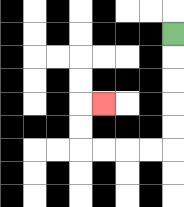{'start': '[7, 1]', 'end': '[4, 4]', 'path_directions': 'D,D,D,D,D,L,L,L,L,U,U,R', 'path_coordinates': '[[7, 1], [7, 2], [7, 3], [7, 4], [7, 5], [7, 6], [6, 6], [5, 6], [4, 6], [3, 6], [3, 5], [3, 4], [4, 4]]'}